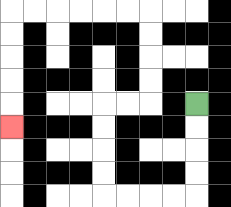{'start': '[8, 4]', 'end': '[0, 5]', 'path_directions': 'D,D,D,D,L,L,L,L,U,U,U,U,R,R,U,U,U,U,L,L,L,L,L,L,D,D,D,D,D', 'path_coordinates': '[[8, 4], [8, 5], [8, 6], [8, 7], [8, 8], [7, 8], [6, 8], [5, 8], [4, 8], [4, 7], [4, 6], [4, 5], [4, 4], [5, 4], [6, 4], [6, 3], [6, 2], [6, 1], [6, 0], [5, 0], [4, 0], [3, 0], [2, 0], [1, 0], [0, 0], [0, 1], [0, 2], [0, 3], [0, 4], [0, 5]]'}